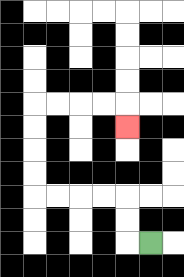{'start': '[6, 10]', 'end': '[5, 5]', 'path_directions': 'L,U,U,L,L,L,L,U,U,U,U,R,R,R,R,D', 'path_coordinates': '[[6, 10], [5, 10], [5, 9], [5, 8], [4, 8], [3, 8], [2, 8], [1, 8], [1, 7], [1, 6], [1, 5], [1, 4], [2, 4], [3, 4], [4, 4], [5, 4], [5, 5]]'}